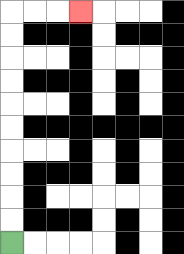{'start': '[0, 10]', 'end': '[3, 0]', 'path_directions': 'U,U,U,U,U,U,U,U,U,U,R,R,R', 'path_coordinates': '[[0, 10], [0, 9], [0, 8], [0, 7], [0, 6], [0, 5], [0, 4], [0, 3], [0, 2], [0, 1], [0, 0], [1, 0], [2, 0], [3, 0]]'}